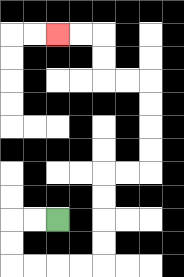{'start': '[2, 9]', 'end': '[2, 1]', 'path_directions': 'L,L,D,D,R,R,R,R,U,U,U,U,R,R,U,U,U,U,L,L,U,U,L,L', 'path_coordinates': '[[2, 9], [1, 9], [0, 9], [0, 10], [0, 11], [1, 11], [2, 11], [3, 11], [4, 11], [4, 10], [4, 9], [4, 8], [4, 7], [5, 7], [6, 7], [6, 6], [6, 5], [6, 4], [6, 3], [5, 3], [4, 3], [4, 2], [4, 1], [3, 1], [2, 1]]'}